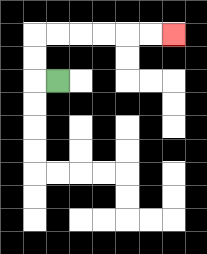{'start': '[2, 3]', 'end': '[7, 1]', 'path_directions': 'L,U,U,R,R,R,R,R,R', 'path_coordinates': '[[2, 3], [1, 3], [1, 2], [1, 1], [2, 1], [3, 1], [4, 1], [5, 1], [6, 1], [7, 1]]'}